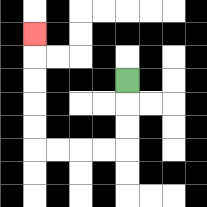{'start': '[5, 3]', 'end': '[1, 1]', 'path_directions': 'D,D,D,L,L,L,L,U,U,U,U,U', 'path_coordinates': '[[5, 3], [5, 4], [5, 5], [5, 6], [4, 6], [3, 6], [2, 6], [1, 6], [1, 5], [1, 4], [1, 3], [1, 2], [1, 1]]'}